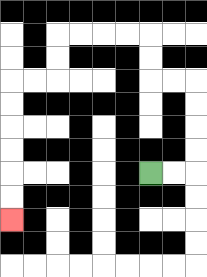{'start': '[6, 7]', 'end': '[0, 9]', 'path_directions': 'R,R,U,U,U,U,L,L,U,U,L,L,L,L,D,D,L,L,D,D,D,D,D,D', 'path_coordinates': '[[6, 7], [7, 7], [8, 7], [8, 6], [8, 5], [8, 4], [8, 3], [7, 3], [6, 3], [6, 2], [6, 1], [5, 1], [4, 1], [3, 1], [2, 1], [2, 2], [2, 3], [1, 3], [0, 3], [0, 4], [0, 5], [0, 6], [0, 7], [0, 8], [0, 9]]'}